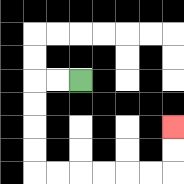{'start': '[3, 3]', 'end': '[7, 5]', 'path_directions': 'L,L,D,D,D,D,R,R,R,R,R,R,U,U', 'path_coordinates': '[[3, 3], [2, 3], [1, 3], [1, 4], [1, 5], [1, 6], [1, 7], [2, 7], [3, 7], [4, 7], [5, 7], [6, 7], [7, 7], [7, 6], [7, 5]]'}